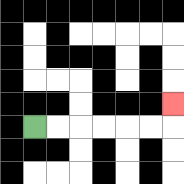{'start': '[1, 5]', 'end': '[7, 4]', 'path_directions': 'R,R,R,R,R,R,U', 'path_coordinates': '[[1, 5], [2, 5], [3, 5], [4, 5], [5, 5], [6, 5], [7, 5], [7, 4]]'}